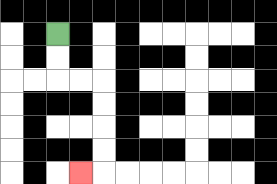{'start': '[2, 1]', 'end': '[3, 7]', 'path_directions': 'D,D,R,R,D,D,D,D,L', 'path_coordinates': '[[2, 1], [2, 2], [2, 3], [3, 3], [4, 3], [4, 4], [4, 5], [4, 6], [4, 7], [3, 7]]'}